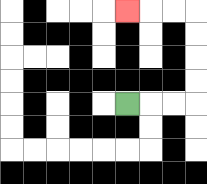{'start': '[5, 4]', 'end': '[5, 0]', 'path_directions': 'R,R,R,U,U,U,U,L,L,L', 'path_coordinates': '[[5, 4], [6, 4], [7, 4], [8, 4], [8, 3], [8, 2], [8, 1], [8, 0], [7, 0], [6, 0], [5, 0]]'}